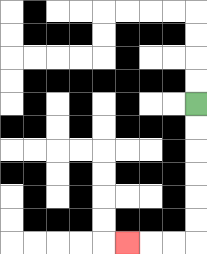{'start': '[8, 4]', 'end': '[5, 10]', 'path_directions': 'D,D,D,D,D,D,L,L,L', 'path_coordinates': '[[8, 4], [8, 5], [8, 6], [8, 7], [8, 8], [8, 9], [8, 10], [7, 10], [6, 10], [5, 10]]'}